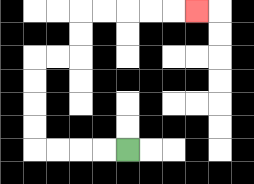{'start': '[5, 6]', 'end': '[8, 0]', 'path_directions': 'L,L,L,L,U,U,U,U,R,R,U,U,R,R,R,R,R', 'path_coordinates': '[[5, 6], [4, 6], [3, 6], [2, 6], [1, 6], [1, 5], [1, 4], [1, 3], [1, 2], [2, 2], [3, 2], [3, 1], [3, 0], [4, 0], [5, 0], [6, 0], [7, 0], [8, 0]]'}